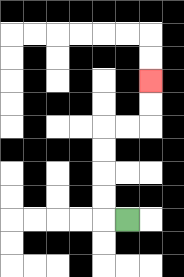{'start': '[5, 9]', 'end': '[6, 3]', 'path_directions': 'L,U,U,U,U,R,R,U,U', 'path_coordinates': '[[5, 9], [4, 9], [4, 8], [4, 7], [4, 6], [4, 5], [5, 5], [6, 5], [6, 4], [6, 3]]'}